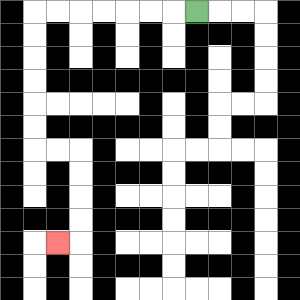{'start': '[8, 0]', 'end': '[2, 10]', 'path_directions': 'L,L,L,L,L,L,L,D,D,D,D,D,D,R,R,D,D,D,D,L', 'path_coordinates': '[[8, 0], [7, 0], [6, 0], [5, 0], [4, 0], [3, 0], [2, 0], [1, 0], [1, 1], [1, 2], [1, 3], [1, 4], [1, 5], [1, 6], [2, 6], [3, 6], [3, 7], [3, 8], [3, 9], [3, 10], [2, 10]]'}